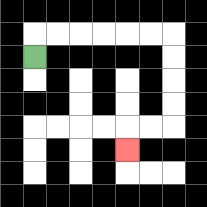{'start': '[1, 2]', 'end': '[5, 6]', 'path_directions': 'U,R,R,R,R,R,R,D,D,D,D,L,L,D', 'path_coordinates': '[[1, 2], [1, 1], [2, 1], [3, 1], [4, 1], [5, 1], [6, 1], [7, 1], [7, 2], [7, 3], [7, 4], [7, 5], [6, 5], [5, 5], [5, 6]]'}